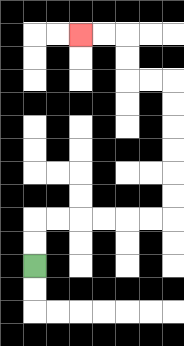{'start': '[1, 11]', 'end': '[3, 1]', 'path_directions': 'U,U,R,R,R,R,R,R,U,U,U,U,U,U,L,L,U,U,L,L', 'path_coordinates': '[[1, 11], [1, 10], [1, 9], [2, 9], [3, 9], [4, 9], [5, 9], [6, 9], [7, 9], [7, 8], [7, 7], [7, 6], [7, 5], [7, 4], [7, 3], [6, 3], [5, 3], [5, 2], [5, 1], [4, 1], [3, 1]]'}